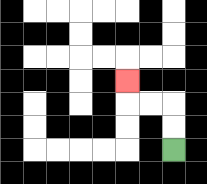{'start': '[7, 6]', 'end': '[5, 3]', 'path_directions': 'U,U,L,L,U', 'path_coordinates': '[[7, 6], [7, 5], [7, 4], [6, 4], [5, 4], [5, 3]]'}